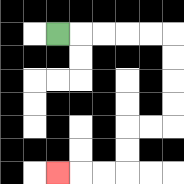{'start': '[2, 1]', 'end': '[2, 7]', 'path_directions': 'R,R,R,R,R,D,D,D,D,L,L,D,D,L,L,L', 'path_coordinates': '[[2, 1], [3, 1], [4, 1], [5, 1], [6, 1], [7, 1], [7, 2], [7, 3], [7, 4], [7, 5], [6, 5], [5, 5], [5, 6], [5, 7], [4, 7], [3, 7], [2, 7]]'}